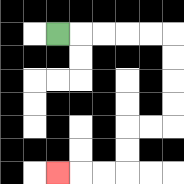{'start': '[2, 1]', 'end': '[2, 7]', 'path_directions': 'R,R,R,R,R,D,D,D,D,L,L,D,D,L,L,L', 'path_coordinates': '[[2, 1], [3, 1], [4, 1], [5, 1], [6, 1], [7, 1], [7, 2], [7, 3], [7, 4], [7, 5], [6, 5], [5, 5], [5, 6], [5, 7], [4, 7], [3, 7], [2, 7]]'}